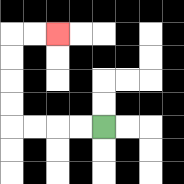{'start': '[4, 5]', 'end': '[2, 1]', 'path_directions': 'L,L,L,L,U,U,U,U,R,R', 'path_coordinates': '[[4, 5], [3, 5], [2, 5], [1, 5], [0, 5], [0, 4], [0, 3], [0, 2], [0, 1], [1, 1], [2, 1]]'}